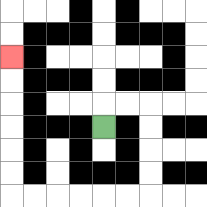{'start': '[4, 5]', 'end': '[0, 2]', 'path_directions': 'U,R,R,D,D,D,D,L,L,L,L,L,L,U,U,U,U,U,U', 'path_coordinates': '[[4, 5], [4, 4], [5, 4], [6, 4], [6, 5], [6, 6], [6, 7], [6, 8], [5, 8], [4, 8], [3, 8], [2, 8], [1, 8], [0, 8], [0, 7], [0, 6], [0, 5], [0, 4], [0, 3], [0, 2]]'}